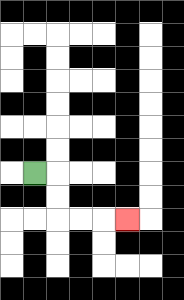{'start': '[1, 7]', 'end': '[5, 9]', 'path_directions': 'R,D,D,R,R,R', 'path_coordinates': '[[1, 7], [2, 7], [2, 8], [2, 9], [3, 9], [4, 9], [5, 9]]'}